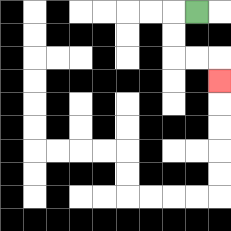{'start': '[8, 0]', 'end': '[9, 3]', 'path_directions': 'L,D,D,R,R,D', 'path_coordinates': '[[8, 0], [7, 0], [7, 1], [7, 2], [8, 2], [9, 2], [9, 3]]'}